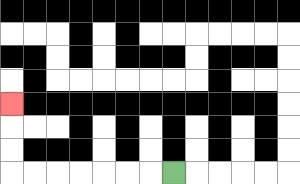{'start': '[7, 7]', 'end': '[0, 4]', 'path_directions': 'L,L,L,L,L,L,L,U,U,U', 'path_coordinates': '[[7, 7], [6, 7], [5, 7], [4, 7], [3, 7], [2, 7], [1, 7], [0, 7], [0, 6], [0, 5], [0, 4]]'}